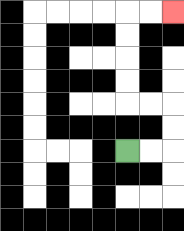{'start': '[5, 6]', 'end': '[7, 0]', 'path_directions': 'R,R,U,U,L,L,U,U,U,U,R,R', 'path_coordinates': '[[5, 6], [6, 6], [7, 6], [7, 5], [7, 4], [6, 4], [5, 4], [5, 3], [5, 2], [5, 1], [5, 0], [6, 0], [7, 0]]'}